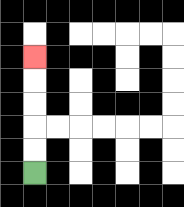{'start': '[1, 7]', 'end': '[1, 2]', 'path_directions': 'U,U,U,U,U', 'path_coordinates': '[[1, 7], [1, 6], [1, 5], [1, 4], [1, 3], [1, 2]]'}